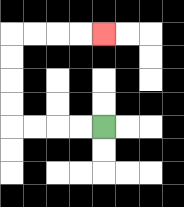{'start': '[4, 5]', 'end': '[4, 1]', 'path_directions': 'L,L,L,L,U,U,U,U,R,R,R,R', 'path_coordinates': '[[4, 5], [3, 5], [2, 5], [1, 5], [0, 5], [0, 4], [0, 3], [0, 2], [0, 1], [1, 1], [2, 1], [3, 1], [4, 1]]'}